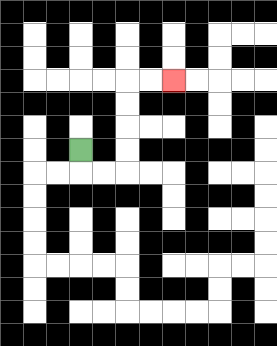{'start': '[3, 6]', 'end': '[7, 3]', 'path_directions': 'D,R,R,U,U,U,U,R,R', 'path_coordinates': '[[3, 6], [3, 7], [4, 7], [5, 7], [5, 6], [5, 5], [5, 4], [5, 3], [6, 3], [7, 3]]'}